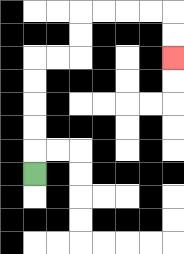{'start': '[1, 7]', 'end': '[7, 2]', 'path_directions': 'U,U,U,U,U,R,R,U,U,R,R,R,R,D,D', 'path_coordinates': '[[1, 7], [1, 6], [1, 5], [1, 4], [1, 3], [1, 2], [2, 2], [3, 2], [3, 1], [3, 0], [4, 0], [5, 0], [6, 0], [7, 0], [7, 1], [7, 2]]'}